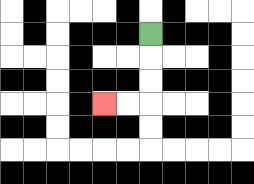{'start': '[6, 1]', 'end': '[4, 4]', 'path_directions': 'D,D,D,L,L', 'path_coordinates': '[[6, 1], [6, 2], [6, 3], [6, 4], [5, 4], [4, 4]]'}